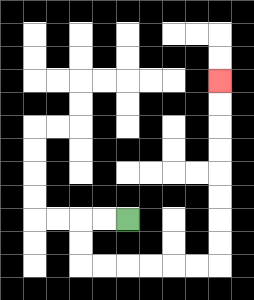{'start': '[5, 9]', 'end': '[9, 3]', 'path_directions': 'L,L,D,D,R,R,R,R,R,R,U,U,U,U,U,U,U,U', 'path_coordinates': '[[5, 9], [4, 9], [3, 9], [3, 10], [3, 11], [4, 11], [5, 11], [6, 11], [7, 11], [8, 11], [9, 11], [9, 10], [9, 9], [9, 8], [9, 7], [9, 6], [9, 5], [9, 4], [9, 3]]'}